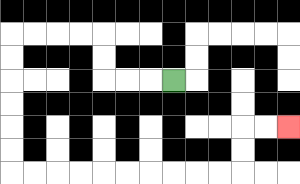{'start': '[7, 3]', 'end': '[12, 5]', 'path_directions': 'L,L,L,U,U,L,L,L,L,D,D,D,D,D,D,R,R,R,R,R,R,R,R,R,R,U,U,R,R', 'path_coordinates': '[[7, 3], [6, 3], [5, 3], [4, 3], [4, 2], [4, 1], [3, 1], [2, 1], [1, 1], [0, 1], [0, 2], [0, 3], [0, 4], [0, 5], [0, 6], [0, 7], [1, 7], [2, 7], [3, 7], [4, 7], [5, 7], [6, 7], [7, 7], [8, 7], [9, 7], [10, 7], [10, 6], [10, 5], [11, 5], [12, 5]]'}